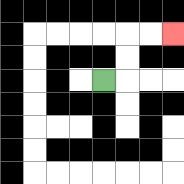{'start': '[4, 3]', 'end': '[7, 1]', 'path_directions': 'R,U,U,R,R', 'path_coordinates': '[[4, 3], [5, 3], [5, 2], [5, 1], [6, 1], [7, 1]]'}